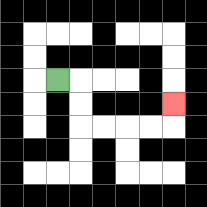{'start': '[2, 3]', 'end': '[7, 4]', 'path_directions': 'R,D,D,R,R,R,R,U', 'path_coordinates': '[[2, 3], [3, 3], [3, 4], [3, 5], [4, 5], [5, 5], [6, 5], [7, 5], [7, 4]]'}